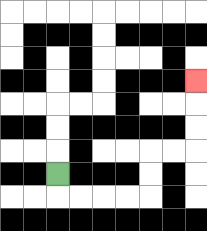{'start': '[2, 7]', 'end': '[8, 3]', 'path_directions': 'D,R,R,R,R,U,U,R,R,U,U,U', 'path_coordinates': '[[2, 7], [2, 8], [3, 8], [4, 8], [5, 8], [6, 8], [6, 7], [6, 6], [7, 6], [8, 6], [8, 5], [8, 4], [8, 3]]'}